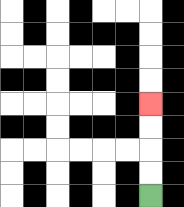{'start': '[6, 8]', 'end': '[6, 4]', 'path_directions': 'U,U,U,U', 'path_coordinates': '[[6, 8], [6, 7], [6, 6], [6, 5], [6, 4]]'}